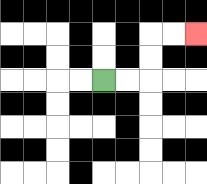{'start': '[4, 3]', 'end': '[8, 1]', 'path_directions': 'R,R,U,U,R,R', 'path_coordinates': '[[4, 3], [5, 3], [6, 3], [6, 2], [6, 1], [7, 1], [8, 1]]'}